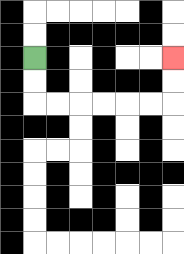{'start': '[1, 2]', 'end': '[7, 2]', 'path_directions': 'D,D,R,R,R,R,R,R,U,U', 'path_coordinates': '[[1, 2], [1, 3], [1, 4], [2, 4], [3, 4], [4, 4], [5, 4], [6, 4], [7, 4], [7, 3], [7, 2]]'}